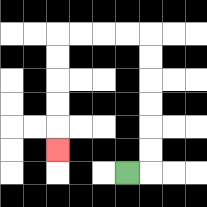{'start': '[5, 7]', 'end': '[2, 6]', 'path_directions': 'R,U,U,U,U,U,U,L,L,L,L,D,D,D,D,D', 'path_coordinates': '[[5, 7], [6, 7], [6, 6], [6, 5], [6, 4], [6, 3], [6, 2], [6, 1], [5, 1], [4, 1], [3, 1], [2, 1], [2, 2], [2, 3], [2, 4], [2, 5], [2, 6]]'}